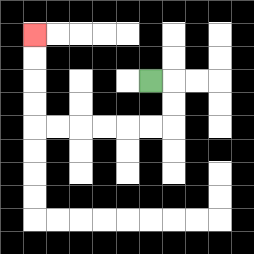{'start': '[6, 3]', 'end': '[1, 1]', 'path_directions': 'R,D,D,L,L,L,L,L,L,U,U,U,U', 'path_coordinates': '[[6, 3], [7, 3], [7, 4], [7, 5], [6, 5], [5, 5], [4, 5], [3, 5], [2, 5], [1, 5], [1, 4], [1, 3], [1, 2], [1, 1]]'}